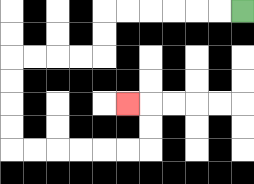{'start': '[10, 0]', 'end': '[5, 4]', 'path_directions': 'L,L,L,L,L,L,D,D,L,L,L,L,D,D,D,D,R,R,R,R,R,R,U,U,L', 'path_coordinates': '[[10, 0], [9, 0], [8, 0], [7, 0], [6, 0], [5, 0], [4, 0], [4, 1], [4, 2], [3, 2], [2, 2], [1, 2], [0, 2], [0, 3], [0, 4], [0, 5], [0, 6], [1, 6], [2, 6], [3, 6], [4, 6], [5, 6], [6, 6], [6, 5], [6, 4], [5, 4]]'}